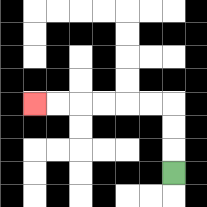{'start': '[7, 7]', 'end': '[1, 4]', 'path_directions': 'U,U,U,L,L,L,L,L,L', 'path_coordinates': '[[7, 7], [7, 6], [7, 5], [7, 4], [6, 4], [5, 4], [4, 4], [3, 4], [2, 4], [1, 4]]'}